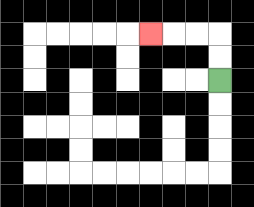{'start': '[9, 3]', 'end': '[6, 1]', 'path_directions': 'U,U,L,L,L', 'path_coordinates': '[[9, 3], [9, 2], [9, 1], [8, 1], [7, 1], [6, 1]]'}